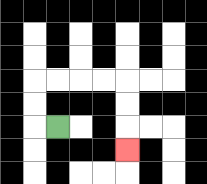{'start': '[2, 5]', 'end': '[5, 6]', 'path_directions': 'L,U,U,R,R,R,R,D,D,D', 'path_coordinates': '[[2, 5], [1, 5], [1, 4], [1, 3], [2, 3], [3, 3], [4, 3], [5, 3], [5, 4], [5, 5], [5, 6]]'}